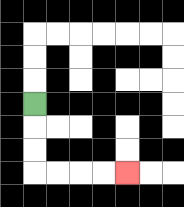{'start': '[1, 4]', 'end': '[5, 7]', 'path_directions': 'D,D,D,R,R,R,R', 'path_coordinates': '[[1, 4], [1, 5], [1, 6], [1, 7], [2, 7], [3, 7], [4, 7], [5, 7]]'}